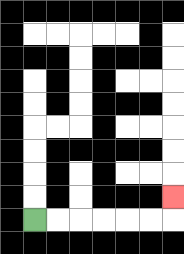{'start': '[1, 9]', 'end': '[7, 8]', 'path_directions': 'R,R,R,R,R,R,U', 'path_coordinates': '[[1, 9], [2, 9], [3, 9], [4, 9], [5, 9], [6, 9], [7, 9], [7, 8]]'}